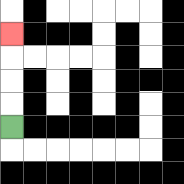{'start': '[0, 5]', 'end': '[0, 1]', 'path_directions': 'U,U,U,U', 'path_coordinates': '[[0, 5], [0, 4], [0, 3], [0, 2], [0, 1]]'}